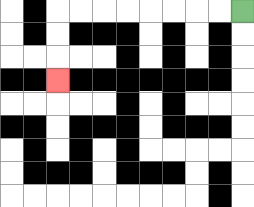{'start': '[10, 0]', 'end': '[2, 3]', 'path_directions': 'L,L,L,L,L,L,L,L,D,D,D', 'path_coordinates': '[[10, 0], [9, 0], [8, 0], [7, 0], [6, 0], [5, 0], [4, 0], [3, 0], [2, 0], [2, 1], [2, 2], [2, 3]]'}